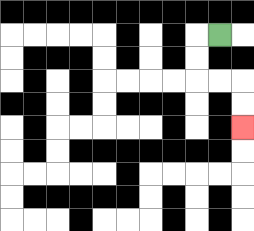{'start': '[9, 1]', 'end': '[10, 5]', 'path_directions': 'L,D,D,R,R,D,D', 'path_coordinates': '[[9, 1], [8, 1], [8, 2], [8, 3], [9, 3], [10, 3], [10, 4], [10, 5]]'}